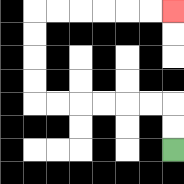{'start': '[7, 6]', 'end': '[7, 0]', 'path_directions': 'U,U,L,L,L,L,L,L,U,U,U,U,R,R,R,R,R,R', 'path_coordinates': '[[7, 6], [7, 5], [7, 4], [6, 4], [5, 4], [4, 4], [3, 4], [2, 4], [1, 4], [1, 3], [1, 2], [1, 1], [1, 0], [2, 0], [3, 0], [4, 0], [5, 0], [6, 0], [7, 0]]'}